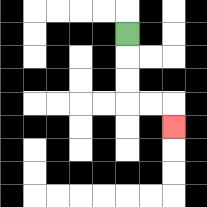{'start': '[5, 1]', 'end': '[7, 5]', 'path_directions': 'D,D,D,R,R,D', 'path_coordinates': '[[5, 1], [5, 2], [5, 3], [5, 4], [6, 4], [7, 4], [7, 5]]'}